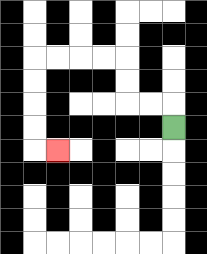{'start': '[7, 5]', 'end': '[2, 6]', 'path_directions': 'U,L,L,U,U,L,L,L,L,D,D,D,D,R', 'path_coordinates': '[[7, 5], [7, 4], [6, 4], [5, 4], [5, 3], [5, 2], [4, 2], [3, 2], [2, 2], [1, 2], [1, 3], [1, 4], [1, 5], [1, 6], [2, 6]]'}